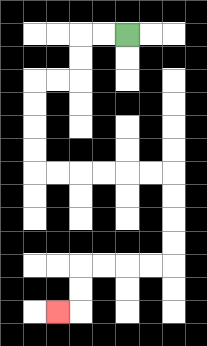{'start': '[5, 1]', 'end': '[2, 13]', 'path_directions': 'L,L,D,D,L,L,D,D,D,D,R,R,R,R,R,R,D,D,D,D,L,L,L,L,D,D,L', 'path_coordinates': '[[5, 1], [4, 1], [3, 1], [3, 2], [3, 3], [2, 3], [1, 3], [1, 4], [1, 5], [1, 6], [1, 7], [2, 7], [3, 7], [4, 7], [5, 7], [6, 7], [7, 7], [7, 8], [7, 9], [7, 10], [7, 11], [6, 11], [5, 11], [4, 11], [3, 11], [3, 12], [3, 13], [2, 13]]'}